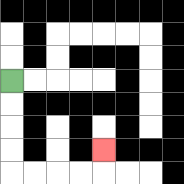{'start': '[0, 3]', 'end': '[4, 6]', 'path_directions': 'D,D,D,D,R,R,R,R,U', 'path_coordinates': '[[0, 3], [0, 4], [0, 5], [0, 6], [0, 7], [1, 7], [2, 7], [3, 7], [4, 7], [4, 6]]'}